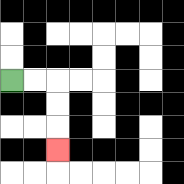{'start': '[0, 3]', 'end': '[2, 6]', 'path_directions': 'R,R,D,D,D', 'path_coordinates': '[[0, 3], [1, 3], [2, 3], [2, 4], [2, 5], [2, 6]]'}